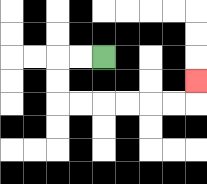{'start': '[4, 2]', 'end': '[8, 3]', 'path_directions': 'L,L,D,D,R,R,R,R,R,R,U', 'path_coordinates': '[[4, 2], [3, 2], [2, 2], [2, 3], [2, 4], [3, 4], [4, 4], [5, 4], [6, 4], [7, 4], [8, 4], [8, 3]]'}